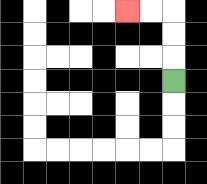{'start': '[7, 3]', 'end': '[5, 0]', 'path_directions': 'U,U,U,L,L', 'path_coordinates': '[[7, 3], [7, 2], [7, 1], [7, 0], [6, 0], [5, 0]]'}